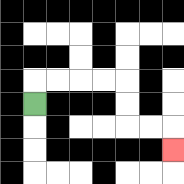{'start': '[1, 4]', 'end': '[7, 6]', 'path_directions': 'U,R,R,R,R,D,D,R,R,D', 'path_coordinates': '[[1, 4], [1, 3], [2, 3], [3, 3], [4, 3], [5, 3], [5, 4], [5, 5], [6, 5], [7, 5], [7, 6]]'}